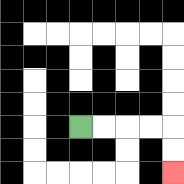{'start': '[3, 5]', 'end': '[7, 7]', 'path_directions': 'R,R,R,R,D,D', 'path_coordinates': '[[3, 5], [4, 5], [5, 5], [6, 5], [7, 5], [7, 6], [7, 7]]'}